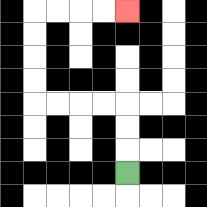{'start': '[5, 7]', 'end': '[5, 0]', 'path_directions': 'U,U,U,L,L,L,L,U,U,U,U,R,R,R,R', 'path_coordinates': '[[5, 7], [5, 6], [5, 5], [5, 4], [4, 4], [3, 4], [2, 4], [1, 4], [1, 3], [1, 2], [1, 1], [1, 0], [2, 0], [3, 0], [4, 0], [5, 0]]'}